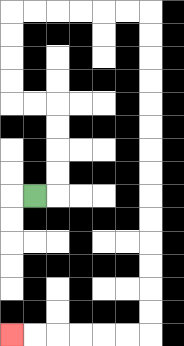{'start': '[1, 8]', 'end': '[0, 14]', 'path_directions': 'R,U,U,U,U,L,L,U,U,U,U,R,R,R,R,R,R,D,D,D,D,D,D,D,D,D,D,D,D,D,D,L,L,L,L,L,L', 'path_coordinates': '[[1, 8], [2, 8], [2, 7], [2, 6], [2, 5], [2, 4], [1, 4], [0, 4], [0, 3], [0, 2], [0, 1], [0, 0], [1, 0], [2, 0], [3, 0], [4, 0], [5, 0], [6, 0], [6, 1], [6, 2], [6, 3], [6, 4], [6, 5], [6, 6], [6, 7], [6, 8], [6, 9], [6, 10], [6, 11], [6, 12], [6, 13], [6, 14], [5, 14], [4, 14], [3, 14], [2, 14], [1, 14], [0, 14]]'}